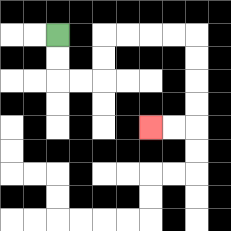{'start': '[2, 1]', 'end': '[6, 5]', 'path_directions': 'D,D,R,R,U,U,R,R,R,R,D,D,D,D,L,L', 'path_coordinates': '[[2, 1], [2, 2], [2, 3], [3, 3], [4, 3], [4, 2], [4, 1], [5, 1], [6, 1], [7, 1], [8, 1], [8, 2], [8, 3], [8, 4], [8, 5], [7, 5], [6, 5]]'}